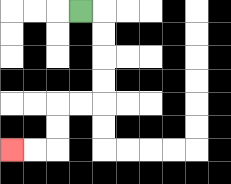{'start': '[3, 0]', 'end': '[0, 6]', 'path_directions': 'R,D,D,D,D,L,L,D,D,L,L', 'path_coordinates': '[[3, 0], [4, 0], [4, 1], [4, 2], [4, 3], [4, 4], [3, 4], [2, 4], [2, 5], [2, 6], [1, 6], [0, 6]]'}